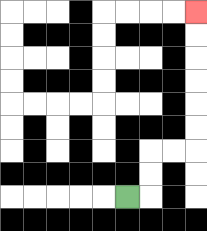{'start': '[5, 8]', 'end': '[8, 0]', 'path_directions': 'R,U,U,R,R,U,U,U,U,U,U', 'path_coordinates': '[[5, 8], [6, 8], [6, 7], [6, 6], [7, 6], [8, 6], [8, 5], [8, 4], [8, 3], [8, 2], [8, 1], [8, 0]]'}